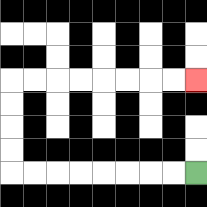{'start': '[8, 7]', 'end': '[8, 3]', 'path_directions': 'L,L,L,L,L,L,L,L,U,U,U,U,R,R,R,R,R,R,R,R', 'path_coordinates': '[[8, 7], [7, 7], [6, 7], [5, 7], [4, 7], [3, 7], [2, 7], [1, 7], [0, 7], [0, 6], [0, 5], [0, 4], [0, 3], [1, 3], [2, 3], [3, 3], [4, 3], [5, 3], [6, 3], [7, 3], [8, 3]]'}